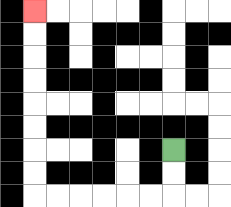{'start': '[7, 6]', 'end': '[1, 0]', 'path_directions': 'D,D,L,L,L,L,L,L,U,U,U,U,U,U,U,U', 'path_coordinates': '[[7, 6], [7, 7], [7, 8], [6, 8], [5, 8], [4, 8], [3, 8], [2, 8], [1, 8], [1, 7], [1, 6], [1, 5], [1, 4], [1, 3], [1, 2], [1, 1], [1, 0]]'}